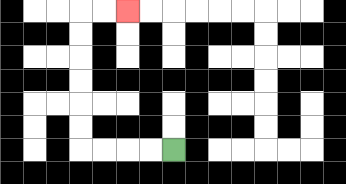{'start': '[7, 6]', 'end': '[5, 0]', 'path_directions': 'L,L,L,L,U,U,U,U,U,U,R,R', 'path_coordinates': '[[7, 6], [6, 6], [5, 6], [4, 6], [3, 6], [3, 5], [3, 4], [3, 3], [3, 2], [3, 1], [3, 0], [4, 0], [5, 0]]'}